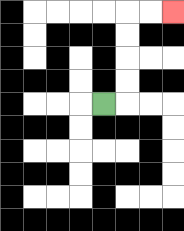{'start': '[4, 4]', 'end': '[7, 0]', 'path_directions': 'R,U,U,U,U,R,R', 'path_coordinates': '[[4, 4], [5, 4], [5, 3], [5, 2], [5, 1], [5, 0], [6, 0], [7, 0]]'}